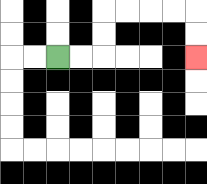{'start': '[2, 2]', 'end': '[8, 2]', 'path_directions': 'R,R,U,U,R,R,R,R,D,D', 'path_coordinates': '[[2, 2], [3, 2], [4, 2], [4, 1], [4, 0], [5, 0], [6, 0], [7, 0], [8, 0], [8, 1], [8, 2]]'}